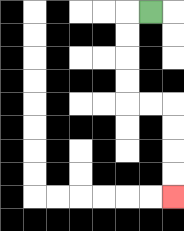{'start': '[6, 0]', 'end': '[7, 8]', 'path_directions': 'L,D,D,D,D,R,R,D,D,D,D', 'path_coordinates': '[[6, 0], [5, 0], [5, 1], [5, 2], [5, 3], [5, 4], [6, 4], [7, 4], [7, 5], [7, 6], [7, 7], [7, 8]]'}